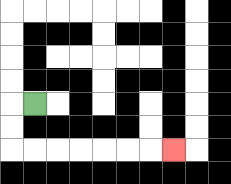{'start': '[1, 4]', 'end': '[7, 6]', 'path_directions': 'L,D,D,R,R,R,R,R,R,R', 'path_coordinates': '[[1, 4], [0, 4], [0, 5], [0, 6], [1, 6], [2, 6], [3, 6], [4, 6], [5, 6], [6, 6], [7, 6]]'}